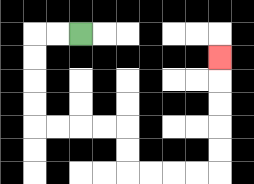{'start': '[3, 1]', 'end': '[9, 2]', 'path_directions': 'L,L,D,D,D,D,R,R,R,R,D,D,R,R,R,R,U,U,U,U,U', 'path_coordinates': '[[3, 1], [2, 1], [1, 1], [1, 2], [1, 3], [1, 4], [1, 5], [2, 5], [3, 5], [4, 5], [5, 5], [5, 6], [5, 7], [6, 7], [7, 7], [8, 7], [9, 7], [9, 6], [9, 5], [9, 4], [9, 3], [9, 2]]'}